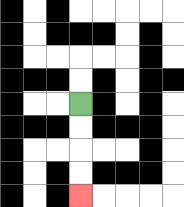{'start': '[3, 4]', 'end': '[3, 8]', 'path_directions': 'D,D,D,D', 'path_coordinates': '[[3, 4], [3, 5], [3, 6], [3, 7], [3, 8]]'}